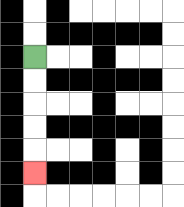{'start': '[1, 2]', 'end': '[1, 7]', 'path_directions': 'D,D,D,D,D', 'path_coordinates': '[[1, 2], [1, 3], [1, 4], [1, 5], [1, 6], [1, 7]]'}